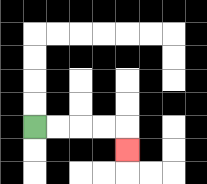{'start': '[1, 5]', 'end': '[5, 6]', 'path_directions': 'R,R,R,R,D', 'path_coordinates': '[[1, 5], [2, 5], [3, 5], [4, 5], [5, 5], [5, 6]]'}